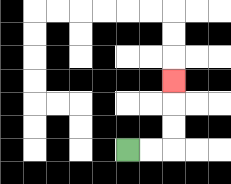{'start': '[5, 6]', 'end': '[7, 3]', 'path_directions': 'R,R,U,U,U', 'path_coordinates': '[[5, 6], [6, 6], [7, 6], [7, 5], [7, 4], [7, 3]]'}